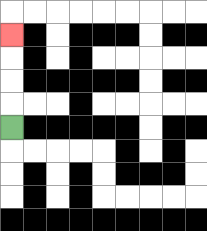{'start': '[0, 5]', 'end': '[0, 1]', 'path_directions': 'U,U,U,U', 'path_coordinates': '[[0, 5], [0, 4], [0, 3], [0, 2], [0, 1]]'}